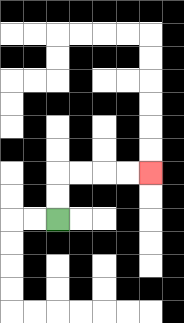{'start': '[2, 9]', 'end': '[6, 7]', 'path_directions': 'U,U,R,R,R,R', 'path_coordinates': '[[2, 9], [2, 8], [2, 7], [3, 7], [4, 7], [5, 7], [6, 7]]'}